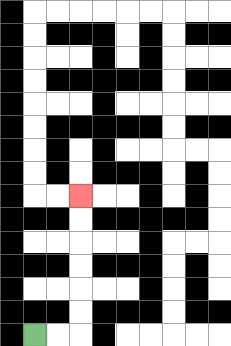{'start': '[1, 14]', 'end': '[3, 8]', 'path_directions': 'R,R,U,U,U,U,U,U', 'path_coordinates': '[[1, 14], [2, 14], [3, 14], [3, 13], [3, 12], [3, 11], [3, 10], [3, 9], [3, 8]]'}